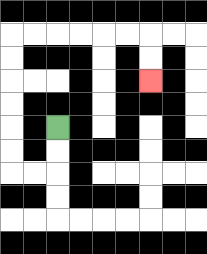{'start': '[2, 5]', 'end': '[6, 3]', 'path_directions': 'D,D,L,L,U,U,U,U,U,U,R,R,R,R,R,R,D,D', 'path_coordinates': '[[2, 5], [2, 6], [2, 7], [1, 7], [0, 7], [0, 6], [0, 5], [0, 4], [0, 3], [0, 2], [0, 1], [1, 1], [2, 1], [3, 1], [4, 1], [5, 1], [6, 1], [6, 2], [6, 3]]'}